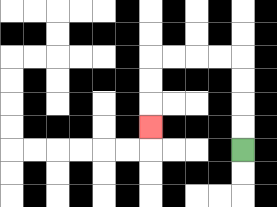{'start': '[10, 6]', 'end': '[6, 5]', 'path_directions': 'U,U,U,U,L,L,L,L,D,D,D', 'path_coordinates': '[[10, 6], [10, 5], [10, 4], [10, 3], [10, 2], [9, 2], [8, 2], [7, 2], [6, 2], [6, 3], [6, 4], [6, 5]]'}